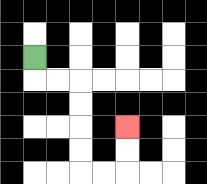{'start': '[1, 2]', 'end': '[5, 5]', 'path_directions': 'D,R,R,D,D,D,D,R,R,U,U', 'path_coordinates': '[[1, 2], [1, 3], [2, 3], [3, 3], [3, 4], [3, 5], [3, 6], [3, 7], [4, 7], [5, 7], [5, 6], [5, 5]]'}